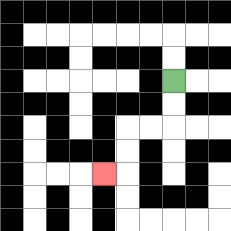{'start': '[7, 3]', 'end': '[4, 7]', 'path_directions': 'D,D,L,L,D,D,L', 'path_coordinates': '[[7, 3], [7, 4], [7, 5], [6, 5], [5, 5], [5, 6], [5, 7], [4, 7]]'}